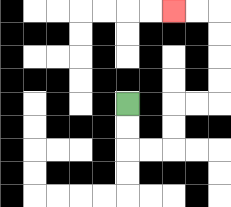{'start': '[5, 4]', 'end': '[7, 0]', 'path_directions': 'D,D,R,R,U,U,R,R,U,U,U,U,L,L', 'path_coordinates': '[[5, 4], [5, 5], [5, 6], [6, 6], [7, 6], [7, 5], [7, 4], [8, 4], [9, 4], [9, 3], [9, 2], [9, 1], [9, 0], [8, 0], [7, 0]]'}